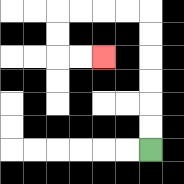{'start': '[6, 6]', 'end': '[4, 2]', 'path_directions': 'U,U,U,U,U,U,L,L,L,L,D,D,R,R', 'path_coordinates': '[[6, 6], [6, 5], [6, 4], [6, 3], [6, 2], [6, 1], [6, 0], [5, 0], [4, 0], [3, 0], [2, 0], [2, 1], [2, 2], [3, 2], [4, 2]]'}